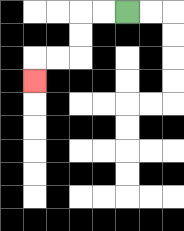{'start': '[5, 0]', 'end': '[1, 3]', 'path_directions': 'L,L,D,D,L,L,D', 'path_coordinates': '[[5, 0], [4, 0], [3, 0], [3, 1], [3, 2], [2, 2], [1, 2], [1, 3]]'}